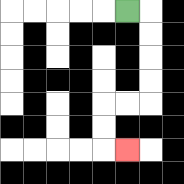{'start': '[5, 0]', 'end': '[5, 6]', 'path_directions': 'R,D,D,D,D,L,L,D,D,R', 'path_coordinates': '[[5, 0], [6, 0], [6, 1], [6, 2], [6, 3], [6, 4], [5, 4], [4, 4], [4, 5], [4, 6], [5, 6]]'}